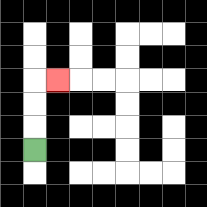{'start': '[1, 6]', 'end': '[2, 3]', 'path_directions': 'U,U,U,R', 'path_coordinates': '[[1, 6], [1, 5], [1, 4], [1, 3], [2, 3]]'}